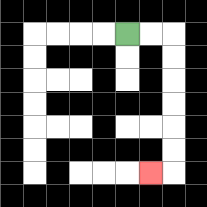{'start': '[5, 1]', 'end': '[6, 7]', 'path_directions': 'R,R,D,D,D,D,D,D,L', 'path_coordinates': '[[5, 1], [6, 1], [7, 1], [7, 2], [7, 3], [7, 4], [7, 5], [7, 6], [7, 7], [6, 7]]'}